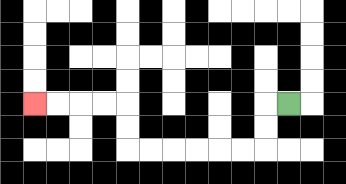{'start': '[12, 4]', 'end': '[1, 4]', 'path_directions': 'L,D,D,L,L,L,L,L,L,U,U,L,L,L,L', 'path_coordinates': '[[12, 4], [11, 4], [11, 5], [11, 6], [10, 6], [9, 6], [8, 6], [7, 6], [6, 6], [5, 6], [5, 5], [5, 4], [4, 4], [3, 4], [2, 4], [1, 4]]'}